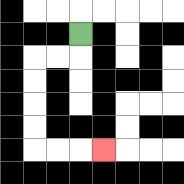{'start': '[3, 1]', 'end': '[4, 6]', 'path_directions': 'D,L,L,D,D,D,D,R,R,R', 'path_coordinates': '[[3, 1], [3, 2], [2, 2], [1, 2], [1, 3], [1, 4], [1, 5], [1, 6], [2, 6], [3, 6], [4, 6]]'}